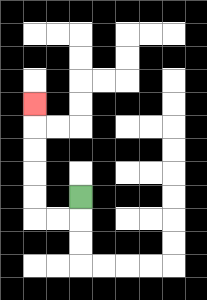{'start': '[3, 8]', 'end': '[1, 4]', 'path_directions': 'D,L,L,U,U,U,U,U', 'path_coordinates': '[[3, 8], [3, 9], [2, 9], [1, 9], [1, 8], [1, 7], [1, 6], [1, 5], [1, 4]]'}